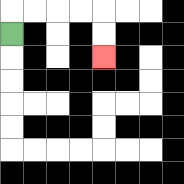{'start': '[0, 1]', 'end': '[4, 2]', 'path_directions': 'U,R,R,R,R,D,D', 'path_coordinates': '[[0, 1], [0, 0], [1, 0], [2, 0], [3, 0], [4, 0], [4, 1], [4, 2]]'}